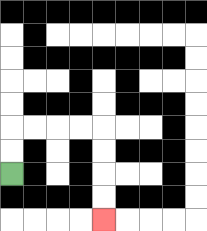{'start': '[0, 7]', 'end': '[4, 9]', 'path_directions': 'U,U,R,R,R,R,D,D,D,D', 'path_coordinates': '[[0, 7], [0, 6], [0, 5], [1, 5], [2, 5], [3, 5], [4, 5], [4, 6], [4, 7], [4, 8], [4, 9]]'}